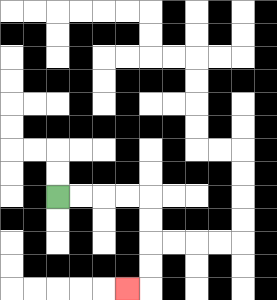{'start': '[2, 8]', 'end': '[5, 12]', 'path_directions': 'R,R,R,R,D,D,D,D,L', 'path_coordinates': '[[2, 8], [3, 8], [4, 8], [5, 8], [6, 8], [6, 9], [6, 10], [6, 11], [6, 12], [5, 12]]'}